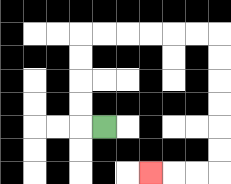{'start': '[4, 5]', 'end': '[6, 7]', 'path_directions': 'L,U,U,U,U,R,R,R,R,R,R,D,D,D,D,D,D,L,L,L', 'path_coordinates': '[[4, 5], [3, 5], [3, 4], [3, 3], [3, 2], [3, 1], [4, 1], [5, 1], [6, 1], [7, 1], [8, 1], [9, 1], [9, 2], [9, 3], [9, 4], [9, 5], [9, 6], [9, 7], [8, 7], [7, 7], [6, 7]]'}